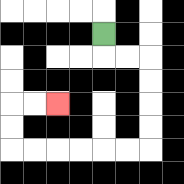{'start': '[4, 1]', 'end': '[2, 4]', 'path_directions': 'D,R,R,D,D,D,D,L,L,L,L,L,L,U,U,R,R', 'path_coordinates': '[[4, 1], [4, 2], [5, 2], [6, 2], [6, 3], [6, 4], [6, 5], [6, 6], [5, 6], [4, 6], [3, 6], [2, 6], [1, 6], [0, 6], [0, 5], [0, 4], [1, 4], [2, 4]]'}